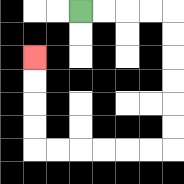{'start': '[3, 0]', 'end': '[1, 2]', 'path_directions': 'R,R,R,R,D,D,D,D,D,D,L,L,L,L,L,L,U,U,U,U', 'path_coordinates': '[[3, 0], [4, 0], [5, 0], [6, 0], [7, 0], [7, 1], [7, 2], [7, 3], [7, 4], [7, 5], [7, 6], [6, 6], [5, 6], [4, 6], [3, 6], [2, 6], [1, 6], [1, 5], [1, 4], [1, 3], [1, 2]]'}